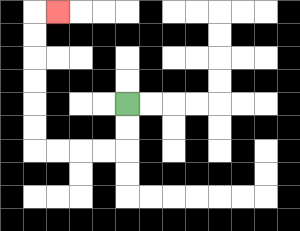{'start': '[5, 4]', 'end': '[2, 0]', 'path_directions': 'D,D,L,L,L,L,U,U,U,U,U,U,R', 'path_coordinates': '[[5, 4], [5, 5], [5, 6], [4, 6], [3, 6], [2, 6], [1, 6], [1, 5], [1, 4], [1, 3], [1, 2], [1, 1], [1, 0], [2, 0]]'}